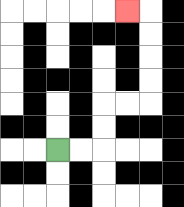{'start': '[2, 6]', 'end': '[5, 0]', 'path_directions': 'R,R,U,U,R,R,U,U,U,U,L', 'path_coordinates': '[[2, 6], [3, 6], [4, 6], [4, 5], [4, 4], [5, 4], [6, 4], [6, 3], [6, 2], [6, 1], [6, 0], [5, 0]]'}